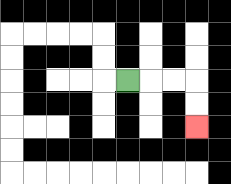{'start': '[5, 3]', 'end': '[8, 5]', 'path_directions': 'R,R,R,D,D', 'path_coordinates': '[[5, 3], [6, 3], [7, 3], [8, 3], [8, 4], [8, 5]]'}